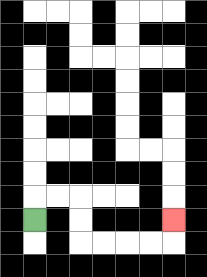{'start': '[1, 9]', 'end': '[7, 9]', 'path_directions': 'U,R,R,D,D,R,R,R,R,U', 'path_coordinates': '[[1, 9], [1, 8], [2, 8], [3, 8], [3, 9], [3, 10], [4, 10], [5, 10], [6, 10], [7, 10], [7, 9]]'}